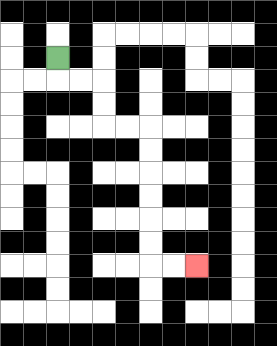{'start': '[2, 2]', 'end': '[8, 11]', 'path_directions': 'D,R,R,D,D,R,R,D,D,D,D,D,D,R,R', 'path_coordinates': '[[2, 2], [2, 3], [3, 3], [4, 3], [4, 4], [4, 5], [5, 5], [6, 5], [6, 6], [6, 7], [6, 8], [6, 9], [6, 10], [6, 11], [7, 11], [8, 11]]'}